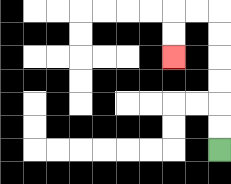{'start': '[9, 6]', 'end': '[7, 2]', 'path_directions': 'U,U,U,U,U,U,L,L,D,D', 'path_coordinates': '[[9, 6], [9, 5], [9, 4], [9, 3], [9, 2], [9, 1], [9, 0], [8, 0], [7, 0], [7, 1], [7, 2]]'}